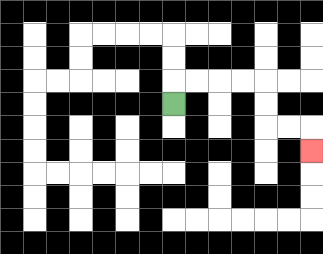{'start': '[7, 4]', 'end': '[13, 6]', 'path_directions': 'U,R,R,R,R,D,D,R,R,D', 'path_coordinates': '[[7, 4], [7, 3], [8, 3], [9, 3], [10, 3], [11, 3], [11, 4], [11, 5], [12, 5], [13, 5], [13, 6]]'}